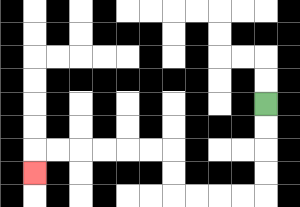{'start': '[11, 4]', 'end': '[1, 7]', 'path_directions': 'D,D,D,D,L,L,L,L,U,U,L,L,L,L,L,L,D', 'path_coordinates': '[[11, 4], [11, 5], [11, 6], [11, 7], [11, 8], [10, 8], [9, 8], [8, 8], [7, 8], [7, 7], [7, 6], [6, 6], [5, 6], [4, 6], [3, 6], [2, 6], [1, 6], [1, 7]]'}